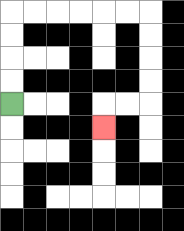{'start': '[0, 4]', 'end': '[4, 5]', 'path_directions': 'U,U,U,U,R,R,R,R,R,R,D,D,D,D,L,L,D', 'path_coordinates': '[[0, 4], [0, 3], [0, 2], [0, 1], [0, 0], [1, 0], [2, 0], [3, 0], [4, 0], [5, 0], [6, 0], [6, 1], [6, 2], [6, 3], [6, 4], [5, 4], [4, 4], [4, 5]]'}